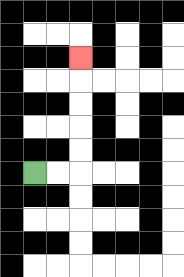{'start': '[1, 7]', 'end': '[3, 2]', 'path_directions': 'R,R,U,U,U,U,U', 'path_coordinates': '[[1, 7], [2, 7], [3, 7], [3, 6], [3, 5], [3, 4], [3, 3], [3, 2]]'}